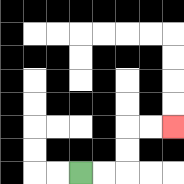{'start': '[3, 7]', 'end': '[7, 5]', 'path_directions': 'R,R,U,U,R,R', 'path_coordinates': '[[3, 7], [4, 7], [5, 7], [5, 6], [5, 5], [6, 5], [7, 5]]'}